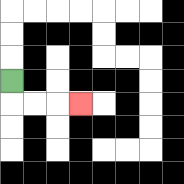{'start': '[0, 3]', 'end': '[3, 4]', 'path_directions': 'D,R,R,R', 'path_coordinates': '[[0, 3], [0, 4], [1, 4], [2, 4], [3, 4]]'}